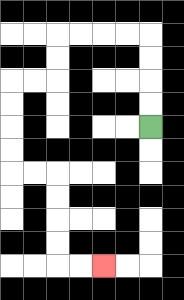{'start': '[6, 5]', 'end': '[4, 11]', 'path_directions': 'U,U,U,U,L,L,L,L,D,D,L,L,D,D,D,D,R,R,D,D,D,D,R,R', 'path_coordinates': '[[6, 5], [6, 4], [6, 3], [6, 2], [6, 1], [5, 1], [4, 1], [3, 1], [2, 1], [2, 2], [2, 3], [1, 3], [0, 3], [0, 4], [0, 5], [0, 6], [0, 7], [1, 7], [2, 7], [2, 8], [2, 9], [2, 10], [2, 11], [3, 11], [4, 11]]'}